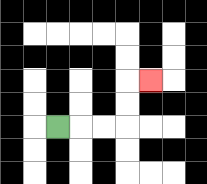{'start': '[2, 5]', 'end': '[6, 3]', 'path_directions': 'R,R,R,U,U,R', 'path_coordinates': '[[2, 5], [3, 5], [4, 5], [5, 5], [5, 4], [5, 3], [6, 3]]'}